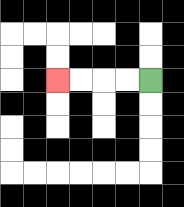{'start': '[6, 3]', 'end': '[2, 3]', 'path_directions': 'L,L,L,L', 'path_coordinates': '[[6, 3], [5, 3], [4, 3], [3, 3], [2, 3]]'}